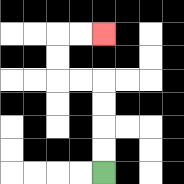{'start': '[4, 7]', 'end': '[4, 1]', 'path_directions': 'U,U,U,U,L,L,U,U,R,R', 'path_coordinates': '[[4, 7], [4, 6], [4, 5], [4, 4], [4, 3], [3, 3], [2, 3], [2, 2], [2, 1], [3, 1], [4, 1]]'}